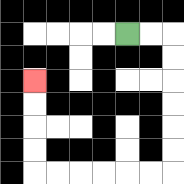{'start': '[5, 1]', 'end': '[1, 3]', 'path_directions': 'R,R,D,D,D,D,D,D,L,L,L,L,L,L,U,U,U,U', 'path_coordinates': '[[5, 1], [6, 1], [7, 1], [7, 2], [7, 3], [7, 4], [7, 5], [7, 6], [7, 7], [6, 7], [5, 7], [4, 7], [3, 7], [2, 7], [1, 7], [1, 6], [1, 5], [1, 4], [1, 3]]'}